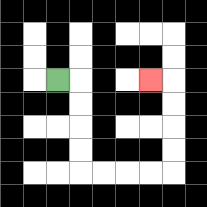{'start': '[2, 3]', 'end': '[6, 3]', 'path_directions': 'R,D,D,D,D,R,R,R,R,U,U,U,U,L', 'path_coordinates': '[[2, 3], [3, 3], [3, 4], [3, 5], [3, 6], [3, 7], [4, 7], [5, 7], [6, 7], [7, 7], [7, 6], [7, 5], [7, 4], [7, 3], [6, 3]]'}